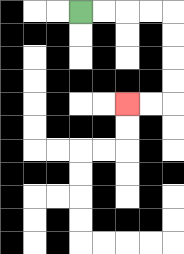{'start': '[3, 0]', 'end': '[5, 4]', 'path_directions': 'R,R,R,R,D,D,D,D,L,L', 'path_coordinates': '[[3, 0], [4, 0], [5, 0], [6, 0], [7, 0], [7, 1], [7, 2], [7, 3], [7, 4], [6, 4], [5, 4]]'}